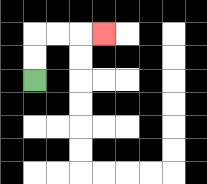{'start': '[1, 3]', 'end': '[4, 1]', 'path_directions': 'U,U,R,R,R', 'path_coordinates': '[[1, 3], [1, 2], [1, 1], [2, 1], [3, 1], [4, 1]]'}